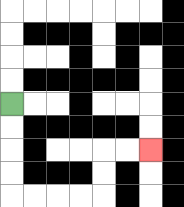{'start': '[0, 4]', 'end': '[6, 6]', 'path_directions': 'D,D,D,D,R,R,R,R,U,U,R,R', 'path_coordinates': '[[0, 4], [0, 5], [0, 6], [0, 7], [0, 8], [1, 8], [2, 8], [3, 8], [4, 8], [4, 7], [4, 6], [5, 6], [6, 6]]'}